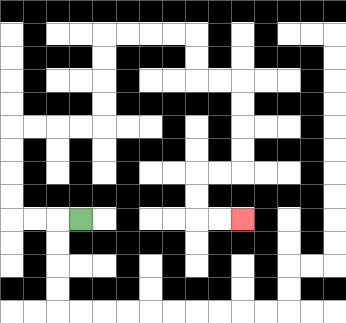{'start': '[3, 9]', 'end': '[10, 9]', 'path_directions': 'L,L,L,U,U,U,U,R,R,R,R,U,U,U,U,R,R,R,R,D,D,R,R,D,D,D,D,L,L,D,D,R,R', 'path_coordinates': '[[3, 9], [2, 9], [1, 9], [0, 9], [0, 8], [0, 7], [0, 6], [0, 5], [1, 5], [2, 5], [3, 5], [4, 5], [4, 4], [4, 3], [4, 2], [4, 1], [5, 1], [6, 1], [7, 1], [8, 1], [8, 2], [8, 3], [9, 3], [10, 3], [10, 4], [10, 5], [10, 6], [10, 7], [9, 7], [8, 7], [8, 8], [8, 9], [9, 9], [10, 9]]'}